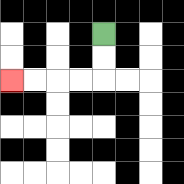{'start': '[4, 1]', 'end': '[0, 3]', 'path_directions': 'D,D,L,L,L,L', 'path_coordinates': '[[4, 1], [4, 2], [4, 3], [3, 3], [2, 3], [1, 3], [0, 3]]'}